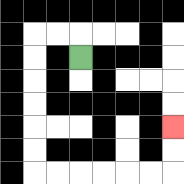{'start': '[3, 2]', 'end': '[7, 5]', 'path_directions': 'U,L,L,D,D,D,D,D,D,R,R,R,R,R,R,U,U', 'path_coordinates': '[[3, 2], [3, 1], [2, 1], [1, 1], [1, 2], [1, 3], [1, 4], [1, 5], [1, 6], [1, 7], [2, 7], [3, 7], [4, 7], [5, 7], [6, 7], [7, 7], [7, 6], [7, 5]]'}